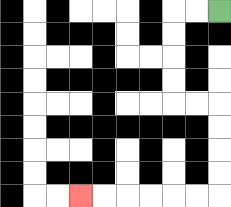{'start': '[9, 0]', 'end': '[3, 8]', 'path_directions': 'L,L,D,D,D,D,R,R,D,D,D,D,L,L,L,L,L,L', 'path_coordinates': '[[9, 0], [8, 0], [7, 0], [7, 1], [7, 2], [7, 3], [7, 4], [8, 4], [9, 4], [9, 5], [9, 6], [9, 7], [9, 8], [8, 8], [7, 8], [6, 8], [5, 8], [4, 8], [3, 8]]'}